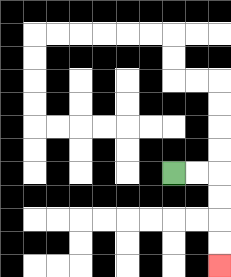{'start': '[7, 7]', 'end': '[9, 11]', 'path_directions': 'R,R,D,D,D,D', 'path_coordinates': '[[7, 7], [8, 7], [9, 7], [9, 8], [9, 9], [9, 10], [9, 11]]'}